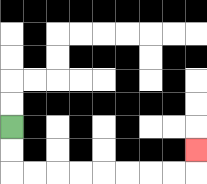{'start': '[0, 5]', 'end': '[8, 6]', 'path_directions': 'D,D,R,R,R,R,R,R,R,R,U', 'path_coordinates': '[[0, 5], [0, 6], [0, 7], [1, 7], [2, 7], [3, 7], [4, 7], [5, 7], [6, 7], [7, 7], [8, 7], [8, 6]]'}